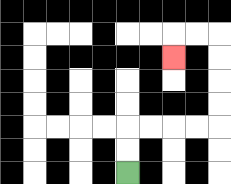{'start': '[5, 7]', 'end': '[7, 2]', 'path_directions': 'U,U,R,R,R,R,U,U,U,U,L,L,D', 'path_coordinates': '[[5, 7], [5, 6], [5, 5], [6, 5], [7, 5], [8, 5], [9, 5], [9, 4], [9, 3], [9, 2], [9, 1], [8, 1], [7, 1], [7, 2]]'}